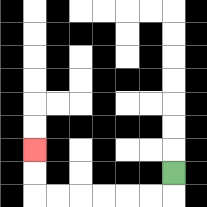{'start': '[7, 7]', 'end': '[1, 6]', 'path_directions': 'D,L,L,L,L,L,L,U,U', 'path_coordinates': '[[7, 7], [7, 8], [6, 8], [5, 8], [4, 8], [3, 8], [2, 8], [1, 8], [1, 7], [1, 6]]'}